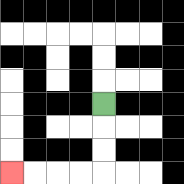{'start': '[4, 4]', 'end': '[0, 7]', 'path_directions': 'D,D,D,L,L,L,L', 'path_coordinates': '[[4, 4], [4, 5], [4, 6], [4, 7], [3, 7], [2, 7], [1, 7], [0, 7]]'}